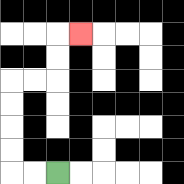{'start': '[2, 7]', 'end': '[3, 1]', 'path_directions': 'L,L,U,U,U,U,R,R,U,U,R', 'path_coordinates': '[[2, 7], [1, 7], [0, 7], [0, 6], [0, 5], [0, 4], [0, 3], [1, 3], [2, 3], [2, 2], [2, 1], [3, 1]]'}